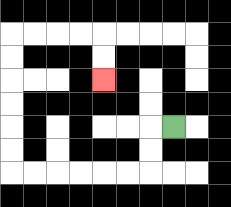{'start': '[7, 5]', 'end': '[4, 3]', 'path_directions': 'L,D,D,L,L,L,L,L,L,U,U,U,U,U,U,R,R,R,R,D,D', 'path_coordinates': '[[7, 5], [6, 5], [6, 6], [6, 7], [5, 7], [4, 7], [3, 7], [2, 7], [1, 7], [0, 7], [0, 6], [0, 5], [0, 4], [0, 3], [0, 2], [0, 1], [1, 1], [2, 1], [3, 1], [4, 1], [4, 2], [4, 3]]'}